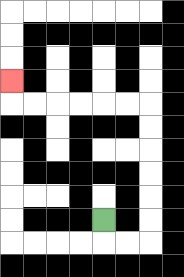{'start': '[4, 9]', 'end': '[0, 3]', 'path_directions': 'D,R,R,U,U,U,U,U,U,L,L,L,L,L,L,U', 'path_coordinates': '[[4, 9], [4, 10], [5, 10], [6, 10], [6, 9], [6, 8], [6, 7], [6, 6], [6, 5], [6, 4], [5, 4], [4, 4], [3, 4], [2, 4], [1, 4], [0, 4], [0, 3]]'}